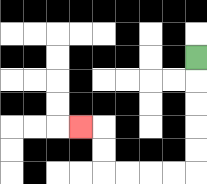{'start': '[8, 2]', 'end': '[3, 5]', 'path_directions': 'D,D,D,D,D,L,L,L,L,U,U,L', 'path_coordinates': '[[8, 2], [8, 3], [8, 4], [8, 5], [8, 6], [8, 7], [7, 7], [6, 7], [5, 7], [4, 7], [4, 6], [4, 5], [3, 5]]'}